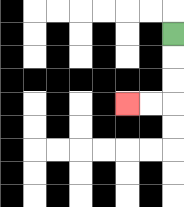{'start': '[7, 1]', 'end': '[5, 4]', 'path_directions': 'D,D,D,L,L', 'path_coordinates': '[[7, 1], [7, 2], [7, 3], [7, 4], [6, 4], [5, 4]]'}